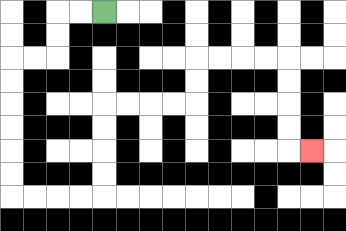{'start': '[4, 0]', 'end': '[13, 6]', 'path_directions': 'L,L,D,D,L,L,D,D,D,D,D,D,R,R,R,R,U,U,U,U,R,R,R,R,U,U,R,R,R,R,D,D,D,D,R', 'path_coordinates': '[[4, 0], [3, 0], [2, 0], [2, 1], [2, 2], [1, 2], [0, 2], [0, 3], [0, 4], [0, 5], [0, 6], [0, 7], [0, 8], [1, 8], [2, 8], [3, 8], [4, 8], [4, 7], [4, 6], [4, 5], [4, 4], [5, 4], [6, 4], [7, 4], [8, 4], [8, 3], [8, 2], [9, 2], [10, 2], [11, 2], [12, 2], [12, 3], [12, 4], [12, 5], [12, 6], [13, 6]]'}